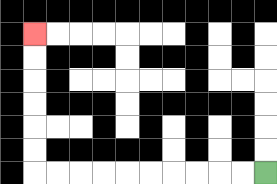{'start': '[11, 7]', 'end': '[1, 1]', 'path_directions': 'L,L,L,L,L,L,L,L,L,L,U,U,U,U,U,U', 'path_coordinates': '[[11, 7], [10, 7], [9, 7], [8, 7], [7, 7], [6, 7], [5, 7], [4, 7], [3, 7], [2, 7], [1, 7], [1, 6], [1, 5], [1, 4], [1, 3], [1, 2], [1, 1]]'}